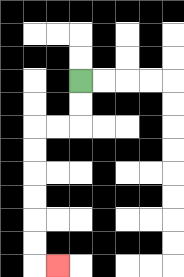{'start': '[3, 3]', 'end': '[2, 11]', 'path_directions': 'D,D,L,L,D,D,D,D,D,D,R', 'path_coordinates': '[[3, 3], [3, 4], [3, 5], [2, 5], [1, 5], [1, 6], [1, 7], [1, 8], [1, 9], [1, 10], [1, 11], [2, 11]]'}